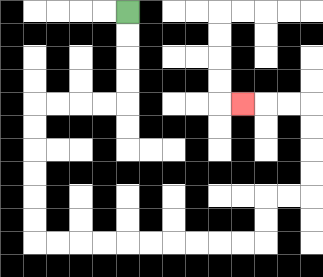{'start': '[5, 0]', 'end': '[10, 4]', 'path_directions': 'D,D,D,D,L,L,L,L,D,D,D,D,D,D,R,R,R,R,R,R,R,R,R,R,U,U,R,R,U,U,U,U,L,L,L', 'path_coordinates': '[[5, 0], [5, 1], [5, 2], [5, 3], [5, 4], [4, 4], [3, 4], [2, 4], [1, 4], [1, 5], [1, 6], [1, 7], [1, 8], [1, 9], [1, 10], [2, 10], [3, 10], [4, 10], [5, 10], [6, 10], [7, 10], [8, 10], [9, 10], [10, 10], [11, 10], [11, 9], [11, 8], [12, 8], [13, 8], [13, 7], [13, 6], [13, 5], [13, 4], [12, 4], [11, 4], [10, 4]]'}